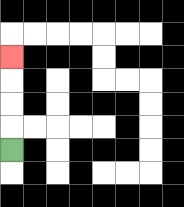{'start': '[0, 6]', 'end': '[0, 2]', 'path_directions': 'U,U,U,U', 'path_coordinates': '[[0, 6], [0, 5], [0, 4], [0, 3], [0, 2]]'}